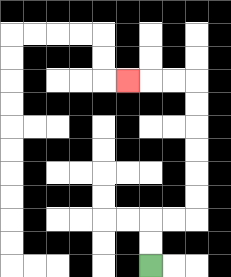{'start': '[6, 11]', 'end': '[5, 3]', 'path_directions': 'U,U,R,R,U,U,U,U,U,U,L,L,L', 'path_coordinates': '[[6, 11], [6, 10], [6, 9], [7, 9], [8, 9], [8, 8], [8, 7], [8, 6], [8, 5], [8, 4], [8, 3], [7, 3], [6, 3], [5, 3]]'}